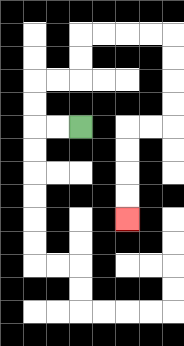{'start': '[3, 5]', 'end': '[5, 9]', 'path_directions': 'L,L,U,U,R,R,U,U,R,R,R,R,D,D,D,D,L,L,D,D,D,D', 'path_coordinates': '[[3, 5], [2, 5], [1, 5], [1, 4], [1, 3], [2, 3], [3, 3], [3, 2], [3, 1], [4, 1], [5, 1], [6, 1], [7, 1], [7, 2], [7, 3], [7, 4], [7, 5], [6, 5], [5, 5], [5, 6], [5, 7], [5, 8], [5, 9]]'}